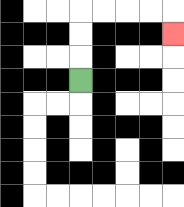{'start': '[3, 3]', 'end': '[7, 1]', 'path_directions': 'U,U,U,R,R,R,R,D', 'path_coordinates': '[[3, 3], [3, 2], [3, 1], [3, 0], [4, 0], [5, 0], [6, 0], [7, 0], [7, 1]]'}